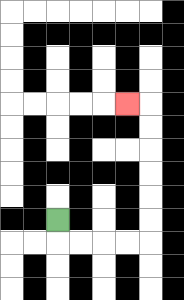{'start': '[2, 9]', 'end': '[5, 4]', 'path_directions': 'D,R,R,R,R,U,U,U,U,U,U,L', 'path_coordinates': '[[2, 9], [2, 10], [3, 10], [4, 10], [5, 10], [6, 10], [6, 9], [6, 8], [6, 7], [6, 6], [6, 5], [6, 4], [5, 4]]'}